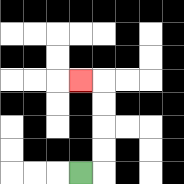{'start': '[3, 7]', 'end': '[3, 3]', 'path_directions': 'R,U,U,U,U,L', 'path_coordinates': '[[3, 7], [4, 7], [4, 6], [4, 5], [4, 4], [4, 3], [3, 3]]'}